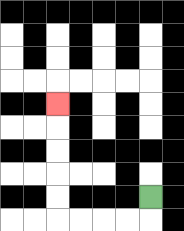{'start': '[6, 8]', 'end': '[2, 4]', 'path_directions': 'D,L,L,L,L,U,U,U,U,U', 'path_coordinates': '[[6, 8], [6, 9], [5, 9], [4, 9], [3, 9], [2, 9], [2, 8], [2, 7], [2, 6], [2, 5], [2, 4]]'}